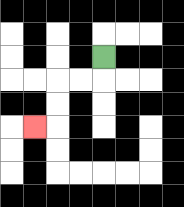{'start': '[4, 2]', 'end': '[1, 5]', 'path_directions': 'D,L,L,D,D,L', 'path_coordinates': '[[4, 2], [4, 3], [3, 3], [2, 3], [2, 4], [2, 5], [1, 5]]'}